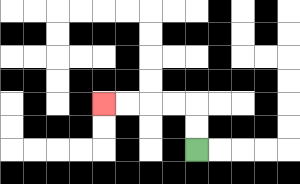{'start': '[8, 6]', 'end': '[4, 4]', 'path_directions': 'U,U,L,L,L,L', 'path_coordinates': '[[8, 6], [8, 5], [8, 4], [7, 4], [6, 4], [5, 4], [4, 4]]'}